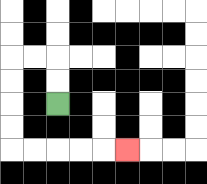{'start': '[2, 4]', 'end': '[5, 6]', 'path_directions': 'U,U,L,L,D,D,D,D,R,R,R,R,R', 'path_coordinates': '[[2, 4], [2, 3], [2, 2], [1, 2], [0, 2], [0, 3], [0, 4], [0, 5], [0, 6], [1, 6], [2, 6], [3, 6], [4, 6], [5, 6]]'}